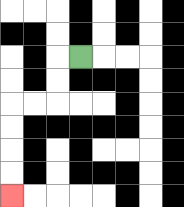{'start': '[3, 2]', 'end': '[0, 8]', 'path_directions': 'L,D,D,L,L,D,D,D,D', 'path_coordinates': '[[3, 2], [2, 2], [2, 3], [2, 4], [1, 4], [0, 4], [0, 5], [0, 6], [0, 7], [0, 8]]'}